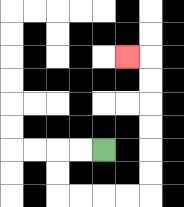{'start': '[4, 6]', 'end': '[5, 2]', 'path_directions': 'L,L,D,D,R,R,R,R,U,U,U,U,U,U,L', 'path_coordinates': '[[4, 6], [3, 6], [2, 6], [2, 7], [2, 8], [3, 8], [4, 8], [5, 8], [6, 8], [6, 7], [6, 6], [6, 5], [6, 4], [6, 3], [6, 2], [5, 2]]'}